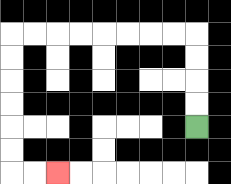{'start': '[8, 5]', 'end': '[2, 7]', 'path_directions': 'U,U,U,U,L,L,L,L,L,L,L,L,D,D,D,D,D,D,R,R', 'path_coordinates': '[[8, 5], [8, 4], [8, 3], [8, 2], [8, 1], [7, 1], [6, 1], [5, 1], [4, 1], [3, 1], [2, 1], [1, 1], [0, 1], [0, 2], [0, 3], [0, 4], [0, 5], [0, 6], [0, 7], [1, 7], [2, 7]]'}